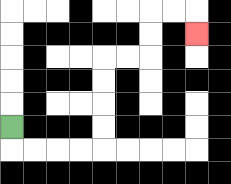{'start': '[0, 5]', 'end': '[8, 1]', 'path_directions': 'D,R,R,R,R,U,U,U,U,R,R,U,U,R,R,D', 'path_coordinates': '[[0, 5], [0, 6], [1, 6], [2, 6], [3, 6], [4, 6], [4, 5], [4, 4], [4, 3], [4, 2], [5, 2], [6, 2], [6, 1], [6, 0], [7, 0], [8, 0], [8, 1]]'}